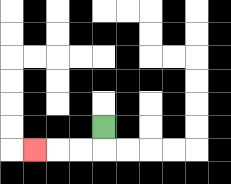{'start': '[4, 5]', 'end': '[1, 6]', 'path_directions': 'D,L,L,L', 'path_coordinates': '[[4, 5], [4, 6], [3, 6], [2, 6], [1, 6]]'}